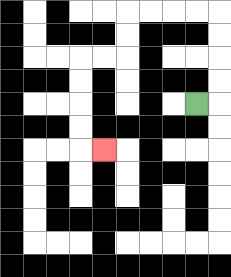{'start': '[8, 4]', 'end': '[4, 6]', 'path_directions': 'R,U,U,U,U,L,L,L,L,D,D,L,L,D,D,D,D,R', 'path_coordinates': '[[8, 4], [9, 4], [9, 3], [9, 2], [9, 1], [9, 0], [8, 0], [7, 0], [6, 0], [5, 0], [5, 1], [5, 2], [4, 2], [3, 2], [3, 3], [3, 4], [3, 5], [3, 6], [4, 6]]'}